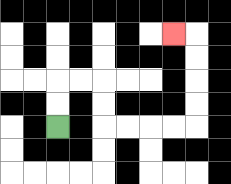{'start': '[2, 5]', 'end': '[7, 1]', 'path_directions': 'U,U,R,R,D,D,R,R,R,R,U,U,U,U,L', 'path_coordinates': '[[2, 5], [2, 4], [2, 3], [3, 3], [4, 3], [4, 4], [4, 5], [5, 5], [6, 5], [7, 5], [8, 5], [8, 4], [8, 3], [8, 2], [8, 1], [7, 1]]'}